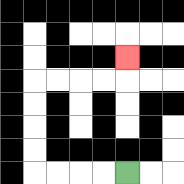{'start': '[5, 7]', 'end': '[5, 2]', 'path_directions': 'L,L,L,L,U,U,U,U,R,R,R,R,U', 'path_coordinates': '[[5, 7], [4, 7], [3, 7], [2, 7], [1, 7], [1, 6], [1, 5], [1, 4], [1, 3], [2, 3], [3, 3], [4, 3], [5, 3], [5, 2]]'}